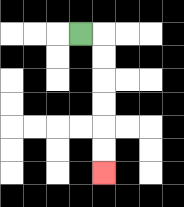{'start': '[3, 1]', 'end': '[4, 7]', 'path_directions': 'R,D,D,D,D,D,D', 'path_coordinates': '[[3, 1], [4, 1], [4, 2], [4, 3], [4, 4], [4, 5], [4, 6], [4, 7]]'}